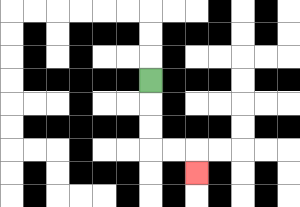{'start': '[6, 3]', 'end': '[8, 7]', 'path_directions': 'D,D,D,R,R,D', 'path_coordinates': '[[6, 3], [6, 4], [6, 5], [6, 6], [7, 6], [8, 6], [8, 7]]'}